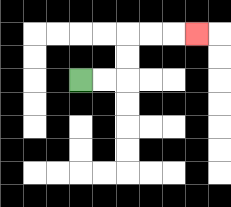{'start': '[3, 3]', 'end': '[8, 1]', 'path_directions': 'R,R,U,U,R,R,R', 'path_coordinates': '[[3, 3], [4, 3], [5, 3], [5, 2], [5, 1], [6, 1], [7, 1], [8, 1]]'}